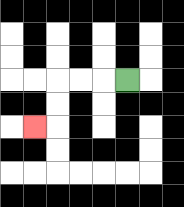{'start': '[5, 3]', 'end': '[1, 5]', 'path_directions': 'L,L,L,D,D,L', 'path_coordinates': '[[5, 3], [4, 3], [3, 3], [2, 3], [2, 4], [2, 5], [1, 5]]'}